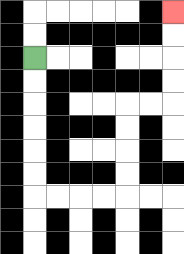{'start': '[1, 2]', 'end': '[7, 0]', 'path_directions': 'D,D,D,D,D,D,R,R,R,R,U,U,U,U,R,R,U,U,U,U', 'path_coordinates': '[[1, 2], [1, 3], [1, 4], [1, 5], [1, 6], [1, 7], [1, 8], [2, 8], [3, 8], [4, 8], [5, 8], [5, 7], [5, 6], [5, 5], [5, 4], [6, 4], [7, 4], [7, 3], [7, 2], [7, 1], [7, 0]]'}